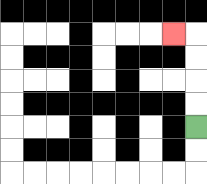{'start': '[8, 5]', 'end': '[7, 1]', 'path_directions': 'U,U,U,U,L', 'path_coordinates': '[[8, 5], [8, 4], [8, 3], [8, 2], [8, 1], [7, 1]]'}